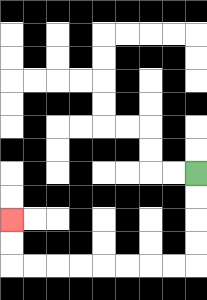{'start': '[8, 7]', 'end': '[0, 9]', 'path_directions': 'D,D,D,D,L,L,L,L,L,L,L,L,U,U', 'path_coordinates': '[[8, 7], [8, 8], [8, 9], [8, 10], [8, 11], [7, 11], [6, 11], [5, 11], [4, 11], [3, 11], [2, 11], [1, 11], [0, 11], [0, 10], [0, 9]]'}